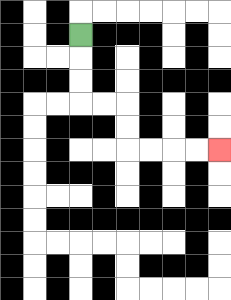{'start': '[3, 1]', 'end': '[9, 6]', 'path_directions': 'D,D,D,R,R,D,D,R,R,R,R', 'path_coordinates': '[[3, 1], [3, 2], [3, 3], [3, 4], [4, 4], [5, 4], [5, 5], [5, 6], [6, 6], [7, 6], [8, 6], [9, 6]]'}